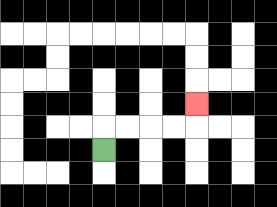{'start': '[4, 6]', 'end': '[8, 4]', 'path_directions': 'U,R,R,R,R,U', 'path_coordinates': '[[4, 6], [4, 5], [5, 5], [6, 5], [7, 5], [8, 5], [8, 4]]'}